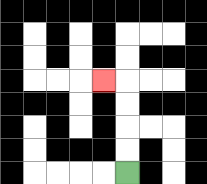{'start': '[5, 7]', 'end': '[4, 3]', 'path_directions': 'U,U,U,U,L', 'path_coordinates': '[[5, 7], [5, 6], [5, 5], [5, 4], [5, 3], [4, 3]]'}